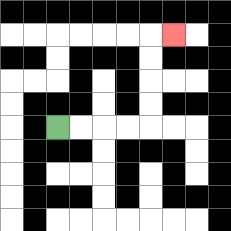{'start': '[2, 5]', 'end': '[7, 1]', 'path_directions': 'R,R,R,R,U,U,U,U,R', 'path_coordinates': '[[2, 5], [3, 5], [4, 5], [5, 5], [6, 5], [6, 4], [6, 3], [6, 2], [6, 1], [7, 1]]'}